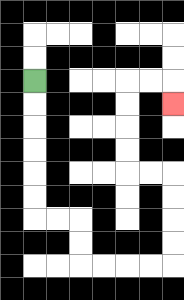{'start': '[1, 3]', 'end': '[7, 4]', 'path_directions': 'D,D,D,D,D,D,R,R,D,D,R,R,R,R,U,U,U,U,L,L,U,U,U,U,R,R,D', 'path_coordinates': '[[1, 3], [1, 4], [1, 5], [1, 6], [1, 7], [1, 8], [1, 9], [2, 9], [3, 9], [3, 10], [3, 11], [4, 11], [5, 11], [6, 11], [7, 11], [7, 10], [7, 9], [7, 8], [7, 7], [6, 7], [5, 7], [5, 6], [5, 5], [5, 4], [5, 3], [6, 3], [7, 3], [7, 4]]'}